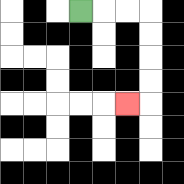{'start': '[3, 0]', 'end': '[5, 4]', 'path_directions': 'R,R,R,D,D,D,D,L', 'path_coordinates': '[[3, 0], [4, 0], [5, 0], [6, 0], [6, 1], [6, 2], [6, 3], [6, 4], [5, 4]]'}